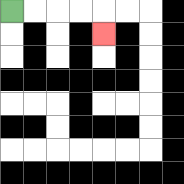{'start': '[0, 0]', 'end': '[4, 1]', 'path_directions': 'R,R,R,R,D', 'path_coordinates': '[[0, 0], [1, 0], [2, 0], [3, 0], [4, 0], [4, 1]]'}